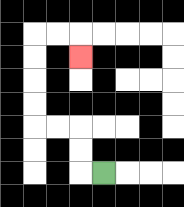{'start': '[4, 7]', 'end': '[3, 2]', 'path_directions': 'L,U,U,L,L,U,U,U,U,R,R,D', 'path_coordinates': '[[4, 7], [3, 7], [3, 6], [3, 5], [2, 5], [1, 5], [1, 4], [1, 3], [1, 2], [1, 1], [2, 1], [3, 1], [3, 2]]'}